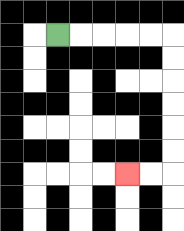{'start': '[2, 1]', 'end': '[5, 7]', 'path_directions': 'R,R,R,R,R,D,D,D,D,D,D,L,L', 'path_coordinates': '[[2, 1], [3, 1], [4, 1], [5, 1], [6, 1], [7, 1], [7, 2], [7, 3], [7, 4], [7, 5], [7, 6], [7, 7], [6, 7], [5, 7]]'}